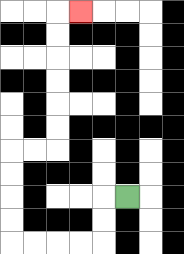{'start': '[5, 8]', 'end': '[3, 0]', 'path_directions': 'L,D,D,L,L,L,L,U,U,U,U,R,R,U,U,U,U,U,U,R', 'path_coordinates': '[[5, 8], [4, 8], [4, 9], [4, 10], [3, 10], [2, 10], [1, 10], [0, 10], [0, 9], [0, 8], [0, 7], [0, 6], [1, 6], [2, 6], [2, 5], [2, 4], [2, 3], [2, 2], [2, 1], [2, 0], [3, 0]]'}